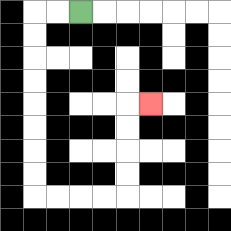{'start': '[3, 0]', 'end': '[6, 4]', 'path_directions': 'L,L,D,D,D,D,D,D,D,D,R,R,R,R,U,U,U,U,R', 'path_coordinates': '[[3, 0], [2, 0], [1, 0], [1, 1], [1, 2], [1, 3], [1, 4], [1, 5], [1, 6], [1, 7], [1, 8], [2, 8], [3, 8], [4, 8], [5, 8], [5, 7], [5, 6], [5, 5], [5, 4], [6, 4]]'}